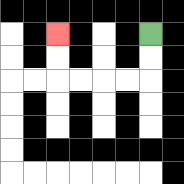{'start': '[6, 1]', 'end': '[2, 1]', 'path_directions': 'D,D,L,L,L,L,U,U', 'path_coordinates': '[[6, 1], [6, 2], [6, 3], [5, 3], [4, 3], [3, 3], [2, 3], [2, 2], [2, 1]]'}